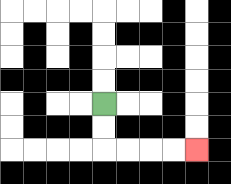{'start': '[4, 4]', 'end': '[8, 6]', 'path_directions': 'D,D,R,R,R,R', 'path_coordinates': '[[4, 4], [4, 5], [4, 6], [5, 6], [6, 6], [7, 6], [8, 6]]'}